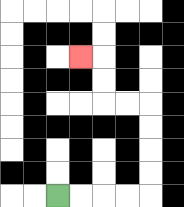{'start': '[2, 8]', 'end': '[3, 2]', 'path_directions': 'R,R,R,R,U,U,U,U,L,L,U,U,L', 'path_coordinates': '[[2, 8], [3, 8], [4, 8], [5, 8], [6, 8], [6, 7], [6, 6], [6, 5], [6, 4], [5, 4], [4, 4], [4, 3], [4, 2], [3, 2]]'}